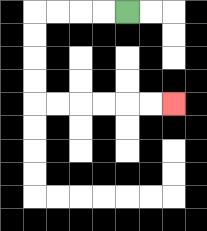{'start': '[5, 0]', 'end': '[7, 4]', 'path_directions': 'L,L,L,L,D,D,D,D,R,R,R,R,R,R', 'path_coordinates': '[[5, 0], [4, 0], [3, 0], [2, 0], [1, 0], [1, 1], [1, 2], [1, 3], [1, 4], [2, 4], [3, 4], [4, 4], [5, 4], [6, 4], [7, 4]]'}